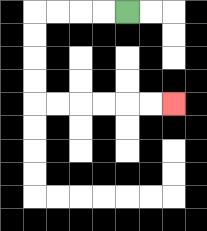{'start': '[5, 0]', 'end': '[7, 4]', 'path_directions': 'L,L,L,L,D,D,D,D,R,R,R,R,R,R', 'path_coordinates': '[[5, 0], [4, 0], [3, 0], [2, 0], [1, 0], [1, 1], [1, 2], [1, 3], [1, 4], [2, 4], [3, 4], [4, 4], [5, 4], [6, 4], [7, 4]]'}